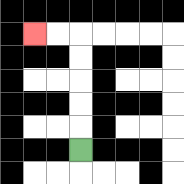{'start': '[3, 6]', 'end': '[1, 1]', 'path_directions': 'U,U,U,U,U,L,L', 'path_coordinates': '[[3, 6], [3, 5], [3, 4], [3, 3], [3, 2], [3, 1], [2, 1], [1, 1]]'}